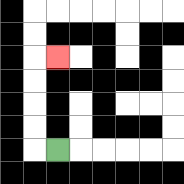{'start': '[2, 6]', 'end': '[2, 2]', 'path_directions': 'L,U,U,U,U,R', 'path_coordinates': '[[2, 6], [1, 6], [1, 5], [1, 4], [1, 3], [1, 2], [2, 2]]'}